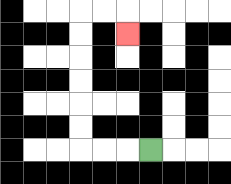{'start': '[6, 6]', 'end': '[5, 1]', 'path_directions': 'L,L,L,U,U,U,U,U,U,R,R,D', 'path_coordinates': '[[6, 6], [5, 6], [4, 6], [3, 6], [3, 5], [3, 4], [3, 3], [3, 2], [3, 1], [3, 0], [4, 0], [5, 0], [5, 1]]'}